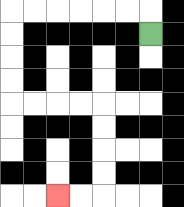{'start': '[6, 1]', 'end': '[2, 8]', 'path_directions': 'U,L,L,L,L,L,L,D,D,D,D,R,R,R,R,D,D,D,D,L,L', 'path_coordinates': '[[6, 1], [6, 0], [5, 0], [4, 0], [3, 0], [2, 0], [1, 0], [0, 0], [0, 1], [0, 2], [0, 3], [0, 4], [1, 4], [2, 4], [3, 4], [4, 4], [4, 5], [4, 6], [4, 7], [4, 8], [3, 8], [2, 8]]'}